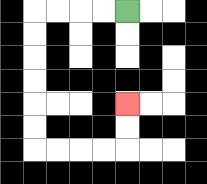{'start': '[5, 0]', 'end': '[5, 4]', 'path_directions': 'L,L,L,L,D,D,D,D,D,D,R,R,R,R,U,U', 'path_coordinates': '[[5, 0], [4, 0], [3, 0], [2, 0], [1, 0], [1, 1], [1, 2], [1, 3], [1, 4], [1, 5], [1, 6], [2, 6], [3, 6], [4, 6], [5, 6], [5, 5], [5, 4]]'}